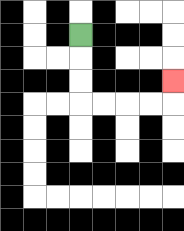{'start': '[3, 1]', 'end': '[7, 3]', 'path_directions': 'D,D,D,R,R,R,R,U', 'path_coordinates': '[[3, 1], [3, 2], [3, 3], [3, 4], [4, 4], [5, 4], [6, 4], [7, 4], [7, 3]]'}